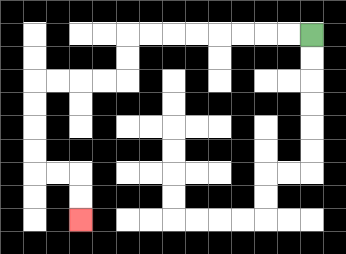{'start': '[13, 1]', 'end': '[3, 9]', 'path_directions': 'L,L,L,L,L,L,L,L,D,D,L,L,L,L,D,D,D,D,R,R,D,D', 'path_coordinates': '[[13, 1], [12, 1], [11, 1], [10, 1], [9, 1], [8, 1], [7, 1], [6, 1], [5, 1], [5, 2], [5, 3], [4, 3], [3, 3], [2, 3], [1, 3], [1, 4], [1, 5], [1, 6], [1, 7], [2, 7], [3, 7], [3, 8], [3, 9]]'}